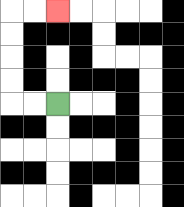{'start': '[2, 4]', 'end': '[2, 0]', 'path_directions': 'L,L,U,U,U,U,R,R', 'path_coordinates': '[[2, 4], [1, 4], [0, 4], [0, 3], [0, 2], [0, 1], [0, 0], [1, 0], [2, 0]]'}